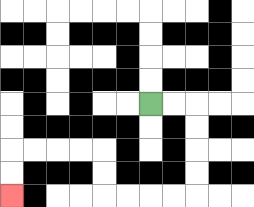{'start': '[6, 4]', 'end': '[0, 8]', 'path_directions': 'R,R,D,D,D,D,L,L,L,L,U,U,L,L,L,L,D,D', 'path_coordinates': '[[6, 4], [7, 4], [8, 4], [8, 5], [8, 6], [8, 7], [8, 8], [7, 8], [6, 8], [5, 8], [4, 8], [4, 7], [4, 6], [3, 6], [2, 6], [1, 6], [0, 6], [0, 7], [0, 8]]'}